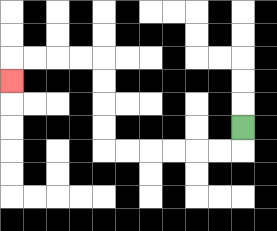{'start': '[10, 5]', 'end': '[0, 3]', 'path_directions': 'D,L,L,L,L,L,L,U,U,U,U,L,L,L,L,D', 'path_coordinates': '[[10, 5], [10, 6], [9, 6], [8, 6], [7, 6], [6, 6], [5, 6], [4, 6], [4, 5], [4, 4], [4, 3], [4, 2], [3, 2], [2, 2], [1, 2], [0, 2], [0, 3]]'}